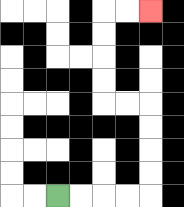{'start': '[2, 8]', 'end': '[6, 0]', 'path_directions': 'R,R,R,R,U,U,U,U,L,L,U,U,U,U,R,R', 'path_coordinates': '[[2, 8], [3, 8], [4, 8], [5, 8], [6, 8], [6, 7], [6, 6], [6, 5], [6, 4], [5, 4], [4, 4], [4, 3], [4, 2], [4, 1], [4, 0], [5, 0], [6, 0]]'}